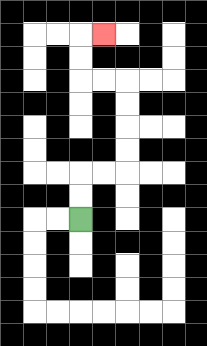{'start': '[3, 9]', 'end': '[4, 1]', 'path_directions': 'U,U,R,R,U,U,U,U,L,L,U,U,R', 'path_coordinates': '[[3, 9], [3, 8], [3, 7], [4, 7], [5, 7], [5, 6], [5, 5], [5, 4], [5, 3], [4, 3], [3, 3], [3, 2], [3, 1], [4, 1]]'}